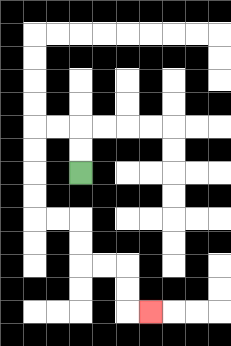{'start': '[3, 7]', 'end': '[6, 13]', 'path_directions': 'U,U,L,L,D,D,D,D,R,R,D,D,R,R,D,D,R', 'path_coordinates': '[[3, 7], [3, 6], [3, 5], [2, 5], [1, 5], [1, 6], [1, 7], [1, 8], [1, 9], [2, 9], [3, 9], [3, 10], [3, 11], [4, 11], [5, 11], [5, 12], [5, 13], [6, 13]]'}